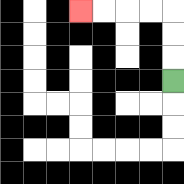{'start': '[7, 3]', 'end': '[3, 0]', 'path_directions': 'U,U,U,L,L,L,L', 'path_coordinates': '[[7, 3], [7, 2], [7, 1], [7, 0], [6, 0], [5, 0], [4, 0], [3, 0]]'}